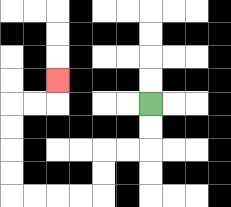{'start': '[6, 4]', 'end': '[2, 3]', 'path_directions': 'D,D,L,L,D,D,L,L,L,L,U,U,U,U,R,R,U', 'path_coordinates': '[[6, 4], [6, 5], [6, 6], [5, 6], [4, 6], [4, 7], [4, 8], [3, 8], [2, 8], [1, 8], [0, 8], [0, 7], [0, 6], [0, 5], [0, 4], [1, 4], [2, 4], [2, 3]]'}